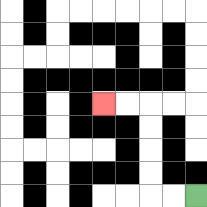{'start': '[8, 8]', 'end': '[4, 4]', 'path_directions': 'L,L,U,U,U,U,L,L', 'path_coordinates': '[[8, 8], [7, 8], [6, 8], [6, 7], [6, 6], [6, 5], [6, 4], [5, 4], [4, 4]]'}